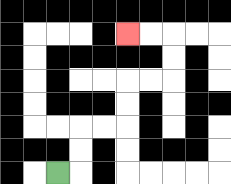{'start': '[2, 7]', 'end': '[5, 1]', 'path_directions': 'R,U,U,R,R,U,U,R,R,U,U,L,L', 'path_coordinates': '[[2, 7], [3, 7], [3, 6], [3, 5], [4, 5], [5, 5], [5, 4], [5, 3], [6, 3], [7, 3], [7, 2], [7, 1], [6, 1], [5, 1]]'}